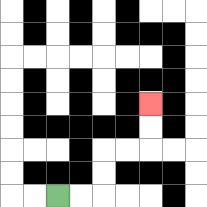{'start': '[2, 8]', 'end': '[6, 4]', 'path_directions': 'R,R,U,U,R,R,U,U', 'path_coordinates': '[[2, 8], [3, 8], [4, 8], [4, 7], [4, 6], [5, 6], [6, 6], [6, 5], [6, 4]]'}